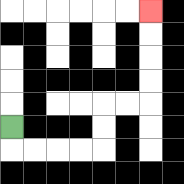{'start': '[0, 5]', 'end': '[6, 0]', 'path_directions': 'D,R,R,R,R,U,U,R,R,U,U,U,U', 'path_coordinates': '[[0, 5], [0, 6], [1, 6], [2, 6], [3, 6], [4, 6], [4, 5], [4, 4], [5, 4], [6, 4], [6, 3], [6, 2], [6, 1], [6, 0]]'}